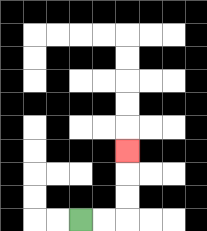{'start': '[3, 9]', 'end': '[5, 6]', 'path_directions': 'R,R,U,U,U', 'path_coordinates': '[[3, 9], [4, 9], [5, 9], [5, 8], [5, 7], [5, 6]]'}